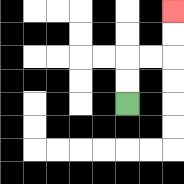{'start': '[5, 4]', 'end': '[7, 0]', 'path_directions': 'U,U,R,R,U,U', 'path_coordinates': '[[5, 4], [5, 3], [5, 2], [6, 2], [7, 2], [7, 1], [7, 0]]'}